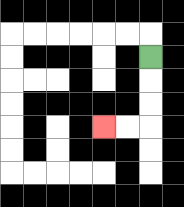{'start': '[6, 2]', 'end': '[4, 5]', 'path_directions': 'D,D,D,L,L', 'path_coordinates': '[[6, 2], [6, 3], [6, 4], [6, 5], [5, 5], [4, 5]]'}